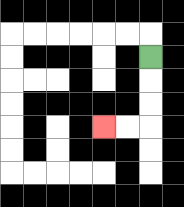{'start': '[6, 2]', 'end': '[4, 5]', 'path_directions': 'D,D,D,L,L', 'path_coordinates': '[[6, 2], [6, 3], [6, 4], [6, 5], [5, 5], [4, 5]]'}